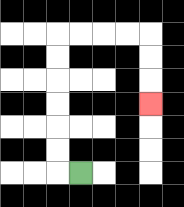{'start': '[3, 7]', 'end': '[6, 4]', 'path_directions': 'L,U,U,U,U,U,U,R,R,R,R,D,D,D', 'path_coordinates': '[[3, 7], [2, 7], [2, 6], [2, 5], [2, 4], [2, 3], [2, 2], [2, 1], [3, 1], [4, 1], [5, 1], [6, 1], [6, 2], [6, 3], [6, 4]]'}